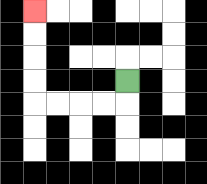{'start': '[5, 3]', 'end': '[1, 0]', 'path_directions': 'D,L,L,L,L,U,U,U,U', 'path_coordinates': '[[5, 3], [5, 4], [4, 4], [3, 4], [2, 4], [1, 4], [1, 3], [1, 2], [1, 1], [1, 0]]'}